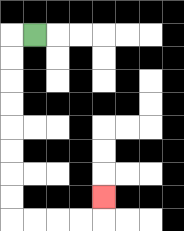{'start': '[1, 1]', 'end': '[4, 8]', 'path_directions': 'L,D,D,D,D,D,D,D,D,R,R,R,R,U', 'path_coordinates': '[[1, 1], [0, 1], [0, 2], [0, 3], [0, 4], [0, 5], [0, 6], [0, 7], [0, 8], [0, 9], [1, 9], [2, 9], [3, 9], [4, 9], [4, 8]]'}